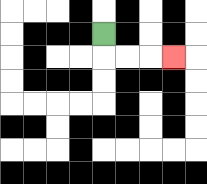{'start': '[4, 1]', 'end': '[7, 2]', 'path_directions': 'D,R,R,R', 'path_coordinates': '[[4, 1], [4, 2], [5, 2], [6, 2], [7, 2]]'}